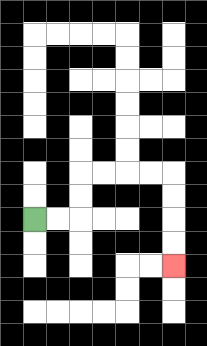{'start': '[1, 9]', 'end': '[7, 11]', 'path_directions': 'R,R,U,U,R,R,R,R,D,D,D,D', 'path_coordinates': '[[1, 9], [2, 9], [3, 9], [3, 8], [3, 7], [4, 7], [5, 7], [6, 7], [7, 7], [7, 8], [7, 9], [7, 10], [7, 11]]'}